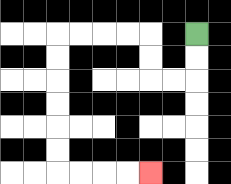{'start': '[8, 1]', 'end': '[6, 7]', 'path_directions': 'D,D,L,L,U,U,L,L,L,L,D,D,D,D,D,D,R,R,R,R', 'path_coordinates': '[[8, 1], [8, 2], [8, 3], [7, 3], [6, 3], [6, 2], [6, 1], [5, 1], [4, 1], [3, 1], [2, 1], [2, 2], [2, 3], [2, 4], [2, 5], [2, 6], [2, 7], [3, 7], [4, 7], [5, 7], [6, 7]]'}